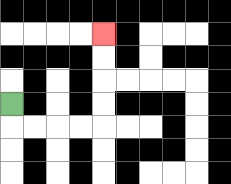{'start': '[0, 4]', 'end': '[4, 1]', 'path_directions': 'D,R,R,R,R,U,U,U,U', 'path_coordinates': '[[0, 4], [0, 5], [1, 5], [2, 5], [3, 5], [4, 5], [4, 4], [4, 3], [4, 2], [4, 1]]'}